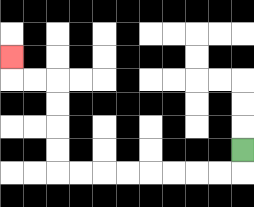{'start': '[10, 6]', 'end': '[0, 2]', 'path_directions': 'D,L,L,L,L,L,L,L,L,U,U,U,U,L,L,U', 'path_coordinates': '[[10, 6], [10, 7], [9, 7], [8, 7], [7, 7], [6, 7], [5, 7], [4, 7], [3, 7], [2, 7], [2, 6], [2, 5], [2, 4], [2, 3], [1, 3], [0, 3], [0, 2]]'}